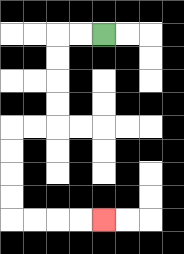{'start': '[4, 1]', 'end': '[4, 9]', 'path_directions': 'L,L,D,D,D,D,L,L,D,D,D,D,R,R,R,R', 'path_coordinates': '[[4, 1], [3, 1], [2, 1], [2, 2], [2, 3], [2, 4], [2, 5], [1, 5], [0, 5], [0, 6], [0, 7], [0, 8], [0, 9], [1, 9], [2, 9], [3, 9], [4, 9]]'}